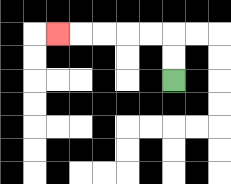{'start': '[7, 3]', 'end': '[2, 1]', 'path_directions': 'U,U,L,L,L,L,L', 'path_coordinates': '[[7, 3], [7, 2], [7, 1], [6, 1], [5, 1], [4, 1], [3, 1], [2, 1]]'}